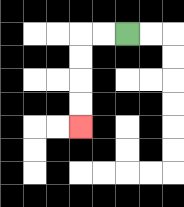{'start': '[5, 1]', 'end': '[3, 5]', 'path_directions': 'L,L,D,D,D,D', 'path_coordinates': '[[5, 1], [4, 1], [3, 1], [3, 2], [3, 3], [3, 4], [3, 5]]'}